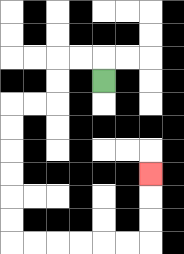{'start': '[4, 3]', 'end': '[6, 7]', 'path_directions': 'U,L,L,D,D,L,L,D,D,D,D,D,D,R,R,R,R,R,R,U,U,U', 'path_coordinates': '[[4, 3], [4, 2], [3, 2], [2, 2], [2, 3], [2, 4], [1, 4], [0, 4], [0, 5], [0, 6], [0, 7], [0, 8], [0, 9], [0, 10], [1, 10], [2, 10], [3, 10], [4, 10], [5, 10], [6, 10], [6, 9], [6, 8], [6, 7]]'}